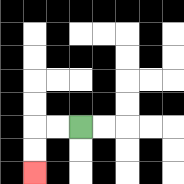{'start': '[3, 5]', 'end': '[1, 7]', 'path_directions': 'L,L,D,D', 'path_coordinates': '[[3, 5], [2, 5], [1, 5], [1, 6], [1, 7]]'}